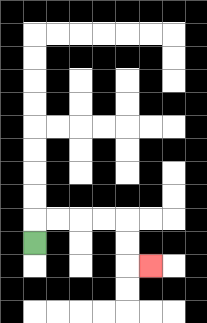{'start': '[1, 10]', 'end': '[6, 11]', 'path_directions': 'U,R,R,R,R,D,D,R', 'path_coordinates': '[[1, 10], [1, 9], [2, 9], [3, 9], [4, 9], [5, 9], [5, 10], [5, 11], [6, 11]]'}